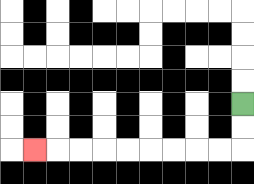{'start': '[10, 4]', 'end': '[1, 6]', 'path_directions': 'D,D,L,L,L,L,L,L,L,L,L', 'path_coordinates': '[[10, 4], [10, 5], [10, 6], [9, 6], [8, 6], [7, 6], [6, 6], [5, 6], [4, 6], [3, 6], [2, 6], [1, 6]]'}